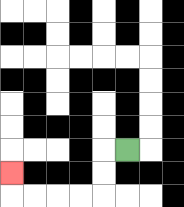{'start': '[5, 6]', 'end': '[0, 7]', 'path_directions': 'L,D,D,L,L,L,L,U', 'path_coordinates': '[[5, 6], [4, 6], [4, 7], [4, 8], [3, 8], [2, 8], [1, 8], [0, 8], [0, 7]]'}